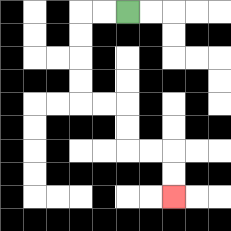{'start': '[5, 0]', 'end': '[7, 8]', 'path_directions': 'L,L,D,D,D,D,R,R,D,D,R,R,D,D', 'path_coordinates': '[[5, 0], [4, 0], [3, 0], [3, 1], [3, 2], [3, 3], [3, 4], [4, 4], [5, 4], [5, 5], [5, 6], [6, 6], [7, 6], [7, 7], [7, 8]]'}